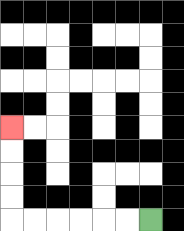{'start': '[6, 9]', 'end': '[0, 5]', 'path_directions': 'L,L,L,L,L,L,U,U,U,U', 'path_coordinates': '[[6, 9], [5, 9], [4, 9], [3, 9], [2, 9], [1, 9], [0, 9], [0, 8], [0, 7], [0, 6], [0, 5]]'}